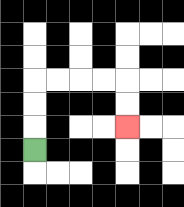{'start': '[1, 6]', 'end': '[5, 5]', 'path_directions': 'U,U,U,R,R,R,R,D,D', 'path_coordinates': '[[1, 6], [1, 5], [1, 4], [1, 3], [2, 3], [3, 3], [4, 3], [5, 3], [5, 4], [5, 5]]'}